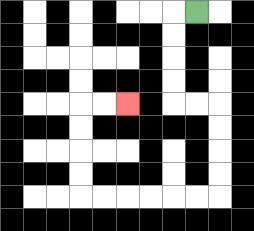{'start': '[8, 0]', 'end': '[5, 4]', 'path_directions': 'L,D,D,D,D,R,R,D,D,D,D,L,L,L,L,L,L,U,U,U,U,R,R', 'path_coordinates': '[[8, 0], [7, 0], [7, 1], [7, 2], [7, 3], [7, 4], [8, 4], [9, 4], [9, 5], [9, 6], [9, 7], [9, 8], [8, 8], [7, 8], [6, 8], [5, 8], [4, 8], [3, 8], [3, 7], [3, 6], [3, 5], [3, 4], [4, 4], [5, 4]]'}